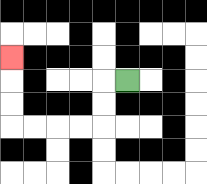{'start': '[5, 3]', 'end': '[0, 2]', 'path_directions': 'L,D,D,L,L,L,L,U,U,U', 'path_coordinates': '[[5, 3], [4, 3], [4, 4], [4, 5], [3, 5], [2, 5], [1, 5], [0, 5], [0, 4], [0, 3], [0, 2]]'}